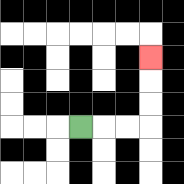{'start': '[3, 5]', 'end': '[6, 2]', 'path_directions': 'R,R,R,U,U,U', 'path_coordinates': '[[3, 5], [4, 5], [5, 5], [6, 5], [6, 4], [6, 3], [6, 2]]'}